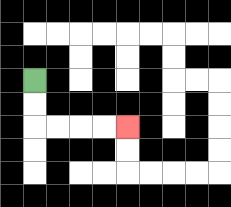{'start': '[1, 3]', 'end': '[5, 5]', 'path_directions': 'D,D,R,R,R,R', 'path_coordinates': '[[1, 3], [1, 4], [1, 5], [2, 5], [3, 5], [4, 5], [5, 5]]'}